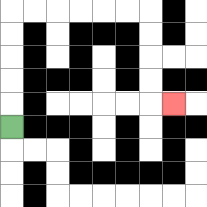{'start': '[0, 5]', 'end': '[7, 4]', 'path_directions': 'U,U,U,U,U,R,R,R,R,R,R,D,D,D,D,R', 'path_coordinates': '[[0, 5], [0, 4], [0, 3], [0, 2], [0, 1], [0, 0], [1, 0], [2, 0], [3, 0], [4, 0], [5, 0], [6, 0], [6, 1], [6, 2], [6, 3], [6, 4], [7, 4]]'}